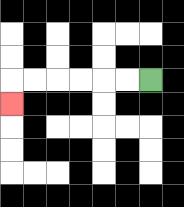{'start': '[6, 3]', 'end': '[0, 4]', 'path_directions': 'L,L,L,L,L,L,D', 'path_coordinates': '[[6, 3], [5, 3], [4, 3], [3, 3], [2, 3], [1, 3], [0, 3], [0, 4]]'}